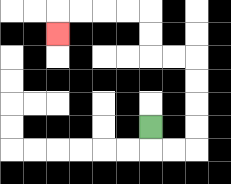{'start': '[6, 5]', 'end': '[2, 1]', 'path_directions': 'D,R,R,U,U,U,U,L,L,U,U,L,L,L,L,D', 'path_coordinates': '[[6, 5], [6, 6], [7, 6], [8, 6], [8, 5], [8, 4], [8, 3], [8, 2], [7, 2], [6, 2], [6, 1], [6, 0], [5, 0], [4, 0], [3, 0], [2, 0], [2, 1]]'}